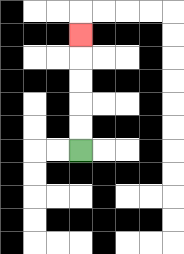{'start': '[3, 6]', 'end': '[3, 1]', 'path_directions': 'U,U,U,U,U', 'path_coordinates': '[[3, 6], [3, 5], [3, 4], [3, 3], [3, 2], [3, 1]]'}